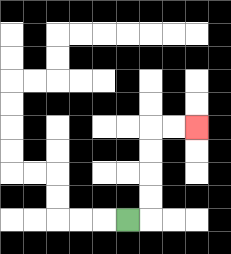{'start': '[5, 9]', 'end': '[8, 5]', 'path_directions': 'R,U,U,U,U,R,R', 'path_coordinates': '[[5, 9], [6, 9], [6, 8], [6, 7], [6, 6], [6, 5], [7, 5], [8, 5]]'}